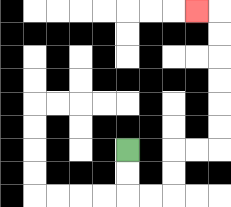{'start': '[5, 6]', 'end': '[8, 0]', 'path_directions': 'D,D,R,R,U,U,R,R,U,U,U,U,U,U,L', 'path_coordinates': '[[5, 6], [5, 7], [5, 8], [6, 8], [7, 8], [7, 7], [7, 6], [8, 6], [9, 6], [9, 5], [9, 4], [9, 3], [9, 2], [9, 1], [9, 0], [8, 0]]'}